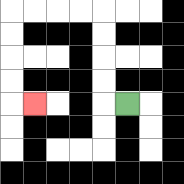{'start': '[5, 4]', 'end': '[1, 4]', 'path_directions': 'L,U,U,U,U,L,L,L,L,D,D,D,D,R', 'path_coordinates': '[[5, 4], [4, 4], [4, 3], [4, 2], [4, 1], [4, 0], [3, 0], [2, 0], [1, 0], [0, 0], [0, 1], [0, 2], [0, 3], [0, 4], [1, 4]]'}